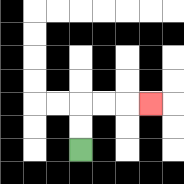{'start': '[3, 6]', 'end': '[6, 4]', 'path_directions': 'U,U,R,R,R', 'path_coordinates': '[[3, 6], [3, 5], [3, 4], [4, 4], [5, 4], [6, 4]]'}